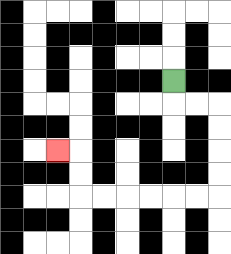{'start': '[7, 3]', 'end': '[2, 6]', 'path_directions': 'D,R,R,D,D,D,D,L,L,L,L,L,L,U,U,L', 'path_coordinates': '[[7, 3], [7, 4], [8, 4], [9, 4], [9, 5], [9, 6], [9, 7], [9, 8], [8, 8], [7, 8], [6, 8], [5, 8], [4, 8], [3, 8], [3, 7], [3, 6], [2, 6]]'}